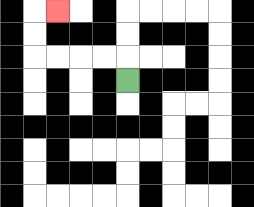{'start': '[5, 3]', 'end': '[2, 0]', 'path_directions': 'U,L,L,L,L,U,U,R', 'path_coordinates': '[[5, 3], [5, 2], [4, 2], [3, 2], [2, 2], [1, 2], [1, 1], [1, 0], [2, 0]]'}